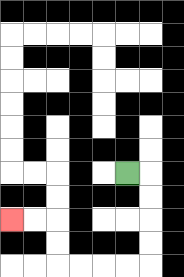{'start': '[5, 7]', 'end': '[0, 9]', 'path_directions': 'R,D,D,D,D,L,L,L,L,U,U,L,L', 'path_coordinates': '[[5, 7], [6, 7], [6, 8], [6, 9], [6, 10], [6, 11], [5, 11], [4, 11], [3, 11], [2, 11], [2, 10], [2, 9], [1, 9], [0, 9]]'}